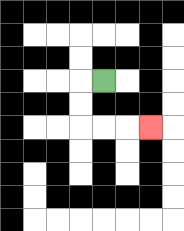{'start': '[4, 3]', 'end': '[6, 5]', 'path_directions': 'L,D,D,R,R,R', 'path_coordinates': '[[4, 3], [3, 3], [3, 4], [3, 5], [4, 5], [5, 5], [6, 5]]'}